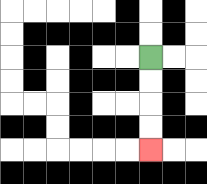{'start': '[6, 2]', 'end': '[6, 6]', 'path_directions': 'D,D,D,D', 'path_coordinates': '[[6, 2], [6, 3], [6, 4], [6, 5], [6, 6]]'}